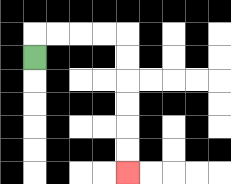{'start': '[1, 2]', 'end': '[5, 7]', 'path_directions': 'U,R,R,R,R,D,D,D,D,D,D', 'path_coordinates': '[[1, 2], [1, 1], [2, 1], [3, 1], [4, 1], [5, 1], [5, 2], [5, 3], [5, 4], [5, 5], [5, 6], [5, 7]]'}